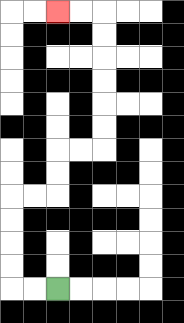{'start': '[2, 12]', 'end': '[2, 0]', 'path_directions': 'L,L,U,U,U,U,R,R,U,U,R,R,U,U,U,U,U,U,L,L', 'path_coordinates': '[[2, 12], [1, 12], [0, 12], [0, 11], [0, 10], [0, 9], [0, 8], [1, 8], [2, 8], [2, 7], [2, 6], [3, 6], [4, 6], [4, 5], [4, 4], [4, 3], [4, 2], [4, 1], [4, 0], [3, 0], [2, 0]]'}